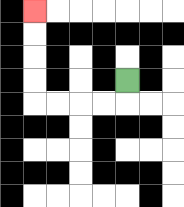{'start': '[5, 3]', 'end': '[1, 0]', 'path_directions': 'D,L,L,L,L,U,U,U,U', 'path_coordinates': '[[5, 3], [5, 4], [4, 4], [3, 4], [2, 4], [1, 4], [1, 3], [1, 2], [1, 1], [1, 0]]'}